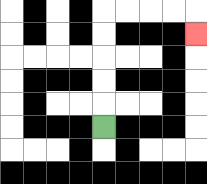{'start': '[4, 5]', 'end': '[8, 1]', 'path_directions': 'U,U,U,U,U,R,R,R,R,D', 'path_coordinates': '[[4, 5], [4, 4], [4, 3], [4, 2], [4, 1], [4, 0], [5, 0], [6, 0], [7, 0], [8, 0], [8, 1]]'}